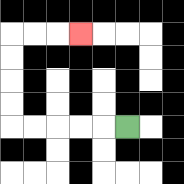{'start': '[5, 5]', 'end': '[3, 1]', 'path_directions': 'L,L,L,L,L,U,U,U,U,R,R,R', 'path_coordinates': '[[5, 5], [4, 5], [3, 5], [2, 5], [1, 5], [0, 5], [0, 4], [0, 3], [0, 2], [0, 1], [1, 1], [2, 1], [3, 1]]'}